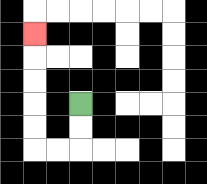{'start': '[3, 4]', 'end': '[1, 1]', 'path_directions': 'D,D,L,L,U,U,U,U,U', 'path_coordinates': '[[3, 4], [3, 5], [3, 6], [2, 6], [1, 6], [1, 5], [1, 4], [1, 3], [1, 2], [1, 1]]'}